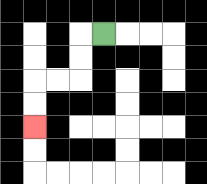{'start': '[4, 1]', 'end': '[1, 5]', 'path_directions': 'L,D,D,L,L,D,D', 'path_coordinates': '[[4, 1], [3, 1], [3, 2], [3, 3], [2, 3], [1, 3], [1, 4], [1, 5]]'}